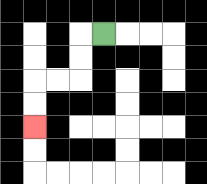{'start': '[4, 1]', 'end': '[1, 5]', 'path_directions': 'L,D,D,L,L,D,D', 'path_coordinates': '[[4, 1], [3, 1], [3, 2], [3, 3], [2, 3], [1, 3], [1, 4], [1, 5]]'}